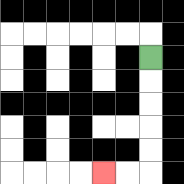{'start': '[6, 2]', 'end': '[4, 7]', 'path_directions': 'D,D,D,D,D,L,L', 'path_coordinates': '[[6, 2], [6, 3], [6, 4], [6, 5], [6, 6], [6, 7], [5, 7], [4, 7]]'}